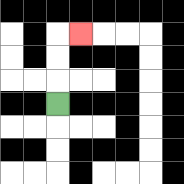{'start': '[2, 4]', 'end': '[3, 1]', 'path_directions': 'U,U,U,R', 'path_coordinates': '[[2, 4], [2, 3], [2, 2], [2, 1], [3, 1]]'}